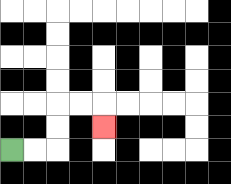{'start': '[0, 6]', 'end': '[4, 5]', 'path_directions': 'R,R,U,U,R,R,D', 'path_coordinates': '[[0, 6], [1, 6], [2, 6], [2, 5], [2, 4], [3, 4], [4, 4], [4, 5]]'}